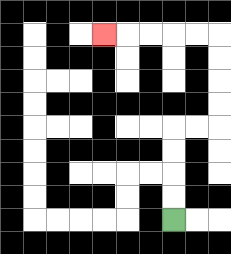{'start': '[7, 9]', 'end': '[4, 1]', 'path_directions': 'U,U,U,U,R,R,U,U,U,U,L,L,L,L,L', 'path_coordinates': '[[7, 9], [7, 8], [7, 7], [7, 6], [7, 5], [8, 5], [9, 5], [9, 4], [9, 3], [9, 2], [9, 1], [8, 1], [7, 1], [6, 1], [5, 1], [4, 1]]'}